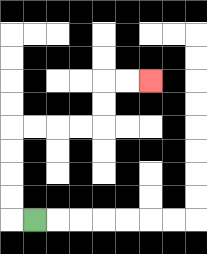{'start': '[1, 9]', 'end': '[6, 3]', 'path_directions': 'L,U,U,U,U,R,R,R,R,U,U,R,R', 'path_coordinates': '[[1, 9], [0, 9], [0, 8], [0, 7], [0, 6], [0, 5], [1, 5], [2, 5], [3, 5], [4, 5], [4, 4], [4, 3], [5, 3], [6, 3]]'}